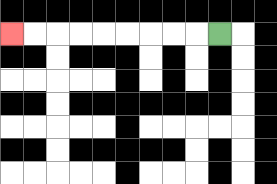{'start': '[9, 1]', 'end': '[0, 1]', 'path_directions': 'L,L,L,L,L,L,L,L,L', 'path_coordinates': '[[9, 1], [8, 1], [7, 1], [6, 1], [5, 1], [4, 1], [3, 1], [2, 1], [1, 1], [0, 1]]'}